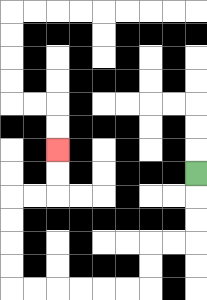{'start': '[8, 7]', 'end': '[2, 6]', 'path_directions': 'D,D,D,L,L,D,D,L,L,L,L,L,L,U,U,U,U,R,R,U,U', 'path_coordinates': '[[8, 7], [8, 8], [8, 9], [8, 10], [7, 10], [6, 10], [6, 11], [6, 12], [5, 12], [4, 12], [3, 12], [2, 12], [1, 12], [0, 12], [0, 11], [0, 10], [0, 9], [0, 8], [1, 8], [2, 8], [2, 7], [2, 6]]'}